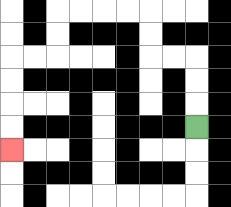{'start': '[8, 5]', 'end': '[0, 6]', 'path_directions': 'U,U,U,L,L,U,U,L,L,L,L,D,D,L,L,D,D,D,D', 'path_coordinates': '[[8, 5], [8, 4], [8, 3], [8, 2], [7, 2], [6, 2], [6, 1], [6, 0], [5, 0], [4, 0], [3, 0], [2, 0], [2, 1], [2, 2], [1, 2], [0, 2], [0, 3], [0, 4], [0, 5], [0, 6]]'}